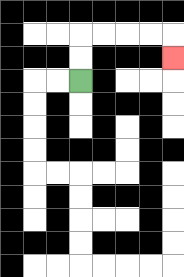{'start': '[3, 3]', 'end': '[7, 2]', 'path_directions': 'U,U,R,R,R,R,D', 'path_coordinates': '[[3, 3], [3, 2], [3, 1], [4, 1], [5, 1], [6, 1], [7, 1], [7, 2]]'}